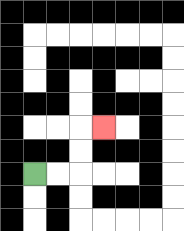{'start': '[1, 7]', 'end': '[4, 5]', 'path_directions': 'R,R,U,U,R', 'path_coordinates': '[[1, 7], [2, 7], [3, 7], [3, 6], [3, 5], [4, 5]]'}